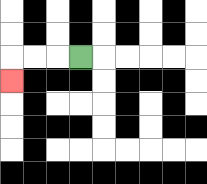{'start': '[3, 2]', 'end': '[0, 3]', 'path_directions': 'L,L,L,D', 'path_coordinates': '[[3, 2], [2, 2], [1, 2], [0, 2], [0, 3]]'}